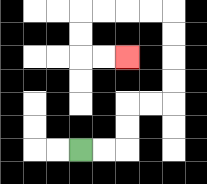{'start': '[3, 6]', 'end': '[5, 2]', 'path_directions': 'R,R,U,U,R,R,U,U,U,U,L,L,L,L,D,D,R,R', 'path_coordinates': '[[3, 6], [4, 6], [5, 6], [5, 5], [5, 4], [6, 4], [7, 4], [7, 3], [7, 2], [7, 1], [7, 0], [6, 0], [5, 0], [4, 0], [3, 0], [3, 1], [3, 2], [4, 2], [5, 2]]'}